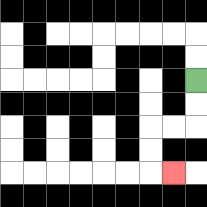{'start': '[8, 3]', 'end': '[7, 7]', 'path_directions': 'D,D,L,L,D,D,R', 'path_coordinates': '[[8, 3], [8, 4], [8, 5], [7, 5], [6, 5], [6, 6], [6, 7], [7, 7]]'}